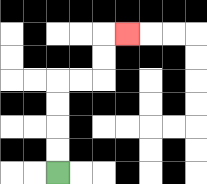{'start': '[2, 7]', 'end': '[5, 1]', 'path_directions': 'U,U,U,U,R,R,U,U,R', 'path_coordinates': '[[2, 7], [2, 6], [2, 5], [2, 4], [2, 3], [3, 3], [4, 3], [4, 2], [4, 1], [5, 1]]'}